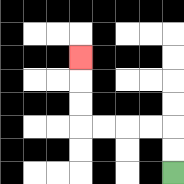{'start': '[7, 7]', 'end': '[3, 2]', 'path_directions': 'U,U,L,L,L,L,U,U,U', 'path_coordinates': '[[7, 7], [7, 6], [7, 5], [6, 5], [5, 5], [4, 5], [3, 5], [3, 4], [3, 3], [3, 2]]'}